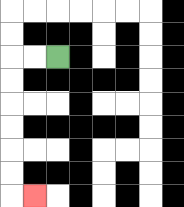{'start': '[2, 2]', 'end': '[1, 8]', 'path_directions': 'L,L,D,D,D,D,D,D,R', 'path_coordinates': '[[2, 2], [1, 2], [0, 2], [0, 3], [0, 4], [0, 5], [0, 6], [0, 7], [0, 8], [1, 8]]'}